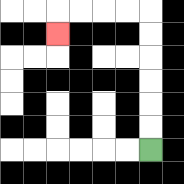{'start': '[6, 6]', 'end': '[2, 1]', 'path_directions': 'U,U,U,U,U,U,L,L,L,L,D', 'path_coordinates': '[[6, 6], [6, 5], [6, 4], [6, 3], [6, 2], [6, 1], [6, 0], [5, 0], [4, 0], [3, 0], [2, 0], [2, 1]]'}